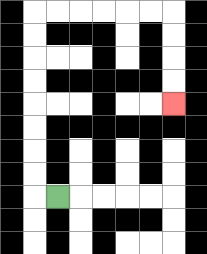{'start': '[2, 8]', 'end': '[7, 4]', 'path_directions': 'L,U,U,U,U,U,U,U,U,R,R,R,R,R,R,D,D,D,D', 'path_coordinates': '[[2, 8], [1, 8], [1, 7], [1, 6], [1, 5], [1, 4], [1, 3], [1, 2], [1, 1], [1, 0], [2, 0], [3, 0], [4, 0], [5, 0], [6, 0], [7, 0], [7, 1], [7, 2], [7, 3], [7, 4]]'}